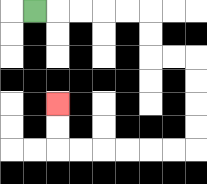{'start': '[1, 0]', 'end': '[2, 4]', 'path_directions': 'R,R,R,R,R,D,D,R,R,D,D,D,D,L,L,L,L,L,L,U,U', 'path_coordinates': '[[1, 0], [2, 0], [3, 0], [4, 0], [5, 0], [6, 0], [6, 1], [6, 2], [7, 2], [8, 2], [8, 3], [8, 4], [8, 5], [8, 6], [7, 6], [6, 6], [5, 6], [4, 6], [3, 6], [2, 6], [2, 5], [2, 4]]'}